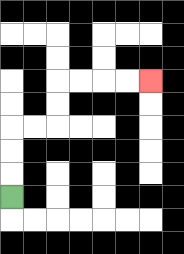{'start': '[0, 8]', 'end': '[6, 3]', 'path_directions': 'U,U,U,R,R,U,U,R,R,R,R', 'path_coordinates': '[[0, 8], [0, 7], [0, 6], [0, 5], [1, 5], [2, 5], [2, 4], [2, 3], [3, 3], [4, 3], [5, 3], [6, 3]]'}